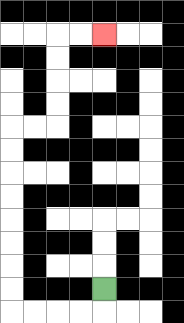{'start': '[4, 12]', 'end': '[4, 1]', 'path_directions': 'D,L,L,L,L,U,U,U,U,U,U,U,U,R,R,U,U,U,U,R,R', 'path_coordinates': '[[4, 12], [4, 13], [3, 13], [2, 13], [1, 13], [0, 13], [0, 12], [0, 11], [0, 10], [0, 9], [0, 8], [0, 7], [0, 6], [0, 5], [1, 5], [2, 5], [2, 4], [2, 3], [2, 2], [2, 1], [3, 1], [4, 1]]'}